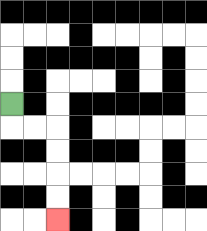{'start': '[0, 4]', 'end': '[2, 9]', 'path_directions': 'D,R,R,D,D,D,D', 'path_coordinates': '[[0, 4], [0, 5], [1, 5], [2, 5], [2, 6], [2, 7], [2, 8], [2, 9]]'}